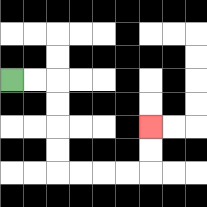{'start': '[0, 3]', 'end': '[6, 5]', 'path_directions': 'R,R,D,D,D,D,R,R,R,R,U,U', 'path_coordinates': '[[0, 3], [1, 3], [2, 3], [2, 4], [2, 5], [2, 6], [2, 7], [3, 7], [4, 7], [5, 7], [6, 7], [6, 6], [6, 5]]'}